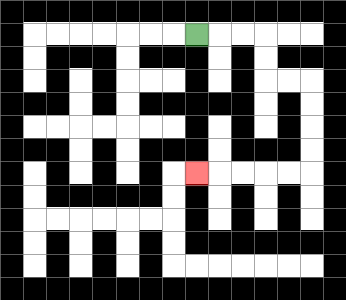{'start': '[8, 1]', 'end': '[8, 7]', 'path_directions': 'R,R,R,D,D,R,R,D,D,D,D,L,L,L,L,L', 'path_coordinates': '[[8, 1], [9, 1], [10, 1], [11, 1], [11, 2], [11, 3], [12, 3], [13, 3], [13, 4], [13, 5], [13, 6], [13, 7], [12, 7], [11, 7], [10, 7], [9, 7], [8, 7]]'}